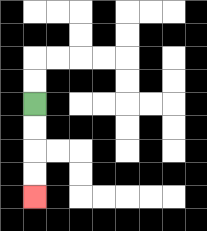{'start': '[1, 4]', 'end': '[1, 8]', 'path_directions': 'D,D,D,D', 'path_coordinates': '[[1, 4], [1, 5], [1, 6], [1, 7], [1, 8]]'}